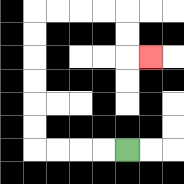{'start': '[5, 6]', 'end': '[6, 2]', 'path_directions': 'L,L,L,L,U,U,U,U,U,U,R,R,R,R,D,D,R', 'path_coordinates': '[[5, 6], [4, 6], [3, 6], [2, 6], [1, 6], [1, 5], [1, 4], [1, 3], [1, 2], [1, 1], [1, 0], [2, 0], [3, 0], [4, 0], [5, 0], [5, 1], [5, 2], [6, 2]]'}